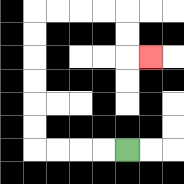{'start': '[5, 6]', 'end': '[6, 2]', 'path_directions': 'L,L,L,L,U,U,U,U,U,U,R,R,R,R,D,D,R', 'path_coordinates': '[[5, 6], [4, 6], [3, 6], [2, 6], [1, 6], [1, 5], [1, 4], [1, 3], [1, 2], [1, 1], [1, 0], [2, 0], [3, 0], [4, 0], [5, 0], [5, 1], [5, 2], [6, 2]]'}